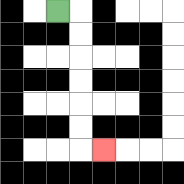{'start': '[2, 0]', 'end': '[4, 6]', 'path_directions': 'R,D,D,D,D,D,D,R', 'path_coordinates': '[[2, 0], [3, 0], [3, 1], [3, 2], [3, 3], [3, 4], [3, 5], [3, 6], [4, 6]]'}